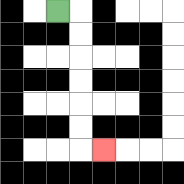{'start': '[2, 0]', 'end': '[4, 6]', 'path_directions': 'R,D,D,D,D,D,D,R', 'path_coordinates': '[[2, 0], [3, 0], [3, 1], [3, 2], [3, 3], [3, 4], [3, 5], [3, 6], [4, 6]]'}